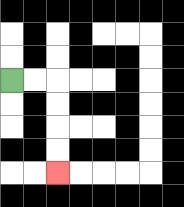{'start': '[0, 3]', 'end': '[2, 7]', 'path_directions': 'R,R,D,D,D,D', 'path_coordinates': '[[0, 3], [1, 3], [2, 3], [2, 4], [2, 5], [2, 6], [2, 7]]'}